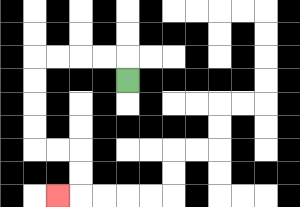{'start': '[5, 3]', 'end': '[2, 8]', 'path_directions': 'U,L,L,L,L,D,D,D,D,R,R,D,D,L', 'path_coordinates': '[[5, 3], [5, 2], [4, 2], [3, 2], [2, 2], [1, 2], [1, 3], [1, 4], [1, 5], [1, 6], [2, 6], [3, 6], [3, 7], [3, 8], [2, 8]]'}